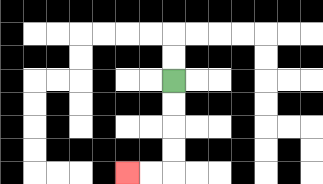{'start': '[7, 3]', 'end': '[5, 7]', 'path_directions': 'D,D,D,D,L,L', 'path_coordinates': '[[7, 3], [7, 4], [7, 5], [7, 6], [7, 7], [6, 7], [5, 7]]'}